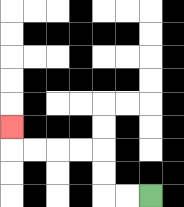{'start': '[6, 8]', 'end': '[0, 5]', 'path_directions': 'L,L,U,U,L,L,L,L,U', 'path_coordinates': '[[6, 8], [5, 8], [4, 8], [4, 7], [4, 6], [3, 6], [2, 6], [1, 6], [0, 6], [0, 5]]'}